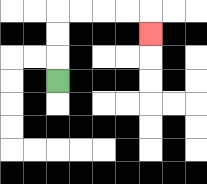{'start': '[2, 3]', 'end': '[6, 1]', 'path_directions': 'U,U,U,R,R,R,R,D', 'path_coordinates': '[[2, 3], [2, 2], [2, 1], [2, 0], [3, 0], [4, 0], [5, 0], [6, 0], [6, 1]]'}